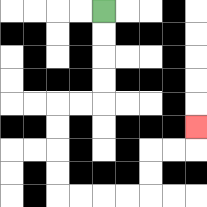{'start': '[4, 0]', 'end': '[8, 5]', 'path_directions': 'D,D,D,D,L,L,D,D,D,D,R,R,R,R,U,U,R,R,U', 'path_coordinates': '[[4, 0], [4, 1], [4, 2], [4, 3], [4, 4], [3, 4], [2, 4], [2, 5], [2, 6], [2, 7], [2, 8], [3, 8], [4, 8], [5, 8], [6, 8], [6, 7], [6, 6], [7, 6], [8, 6], [8, 5]]'}